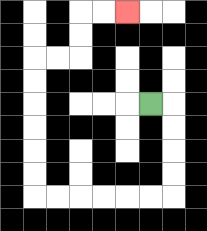{'start': '[6, 4]', 'end': '[5, 0]', 'path_directions': 'R,D,D,D,D,L,L,L,L,L,L,U,U,U,U,U,U,R,R,U,U,R,R', 'path_coordinates': '[[6, 4], [7, 4], [7, 5], [7, 6], [7, 7], [7, 8], [6, 8], [5, 8], [4, 8], [3, 8], [2, 8], [1, 8], [1, 7], [1, 6], [1, 5], [1, 4], [1, 3], [1, 2], [2, 2], [3, 2], [3, 1], [3, 0], [4, 0], [5, 0]]'}